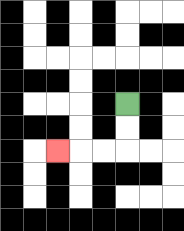{'start': '[5, 4]', 'end': '[2, 6]', 'path_directions': 'D,D,L,L,L', 'path_coordinates': '[[5, 4], [5, 5], [5, 6], [4, 6], [3, 6], [2, 6]]'}